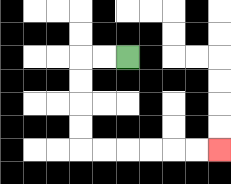{'start': '[5, 2]', 'end': '[9, 6]', 'path_directions': 'L,L,D,D,D,D,R,R,R,R,R,R', 'path_coordinates': '[[5, 2], [4, 2], [3, 2], [3, 3], [3, 4], [3, 5], [3, 6], [4, 6], [5, 6], [6, 6], [7, 6], [8, 6], [9, 6]]'}